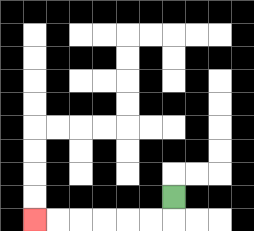{'start': '[7, 8]', 'end': '[1, 9]', 'path_directions': 'D,L,L,L,L,L,L', 'path_coordinates': '[[7, 8], [7, 9], [6, 9], [5, 9], [4, 9], [3, 9], [2, 9], [1, 9]]'}